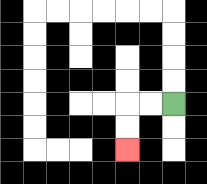{'start': '[7, 4]', 'end': '[5, 6]', 'path_directions': 'L,L,D,D', 'path_coordinates': '[[7, 4], [6, 4], [5, 4], [5, 5], [5, 6]]'}